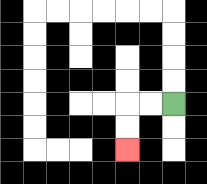{'start': '[7, 4]', 'end': '[5, 6]', 'path_directions': 'L,L,D,D', 'path_coordinates': '[[7, 4], [6, 4], [5, 4], [5, 5], [5, 6]]'}